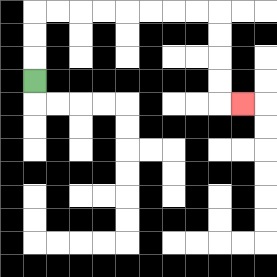{'start': '[1, 3]', 'end': '[10, 4]', 'path_directions': 'U,U,U,R,R,R,R,R,R,R,R,D,D,D,D,R', 'path_coordinates': '[[1, 3], [1, 2], [1, 1], [1, 0], [2, 0], [3, 0], [4, 0], [5, 0], [6, 0], [7, 0], [8, 0], [9, 0], [9, 1], [9, 2], [9, 3], [9, 4], [10, 4]]'}